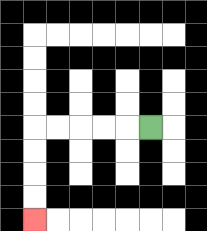{'start': '[6, 5]', 'end': '[1, 9]', 'path_directions': 'L,L,L,L,L,D,D,D,D', 'path_coordinates': '[[6, 5], [5, 5], [4, 5], [3, 5], [2, 5], [1, 5], [1, 6], [1, 7], [1, 8], [1, 9]]'}